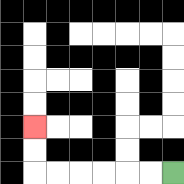{'start': '[7, 7]', 'end': '[1, 5]', 'path_directions': 'L,L,L,L,L,L,U,U', 'path_coordinates': '[[7, 7], [6, 7], [5, 7], [4, 7], [3, 7], [2, 7], [1, 7], [1, 6], [1, 5]]'}